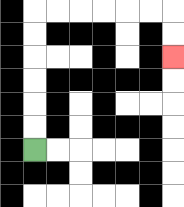{'start': '[1, 6]', 'end': '[7, 2]', 'path_directions': 'U,U,U,U,U,U,R,R,R,R,R,R,D,D', 'path_coordinates': '[[1, 6], [1, 5], [1, 4], [1, 3], [1, 2], [1, 1], [1, 0], [2, 0], [3, 0], [4, 0], [5, 0], [6, 0], [7, 0], [7, 1], [7, 2]]'}